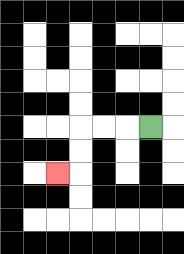{'start': '[6, 5]', 'end': '[2, 7]', 'path_directions': 'L,L,L,D,D,L', 'path_coordinates': '[[6, 5], [5, 5], [4, 5], [3, 5], [3, 6], [3, 7], [2, 7]]'}